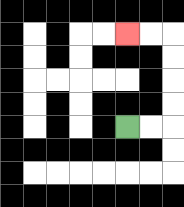{'start': '[5, 5]', 'end': '[5, 1]', 'path_directions': 'R,R,U,U,U,U,L,L', 'path_coordinates': '[[5, 5], [6, 5], [7, 5], [7, 4], [7, 3], [7, 2], [7, 1], [6, 1], [5, 1]]'}